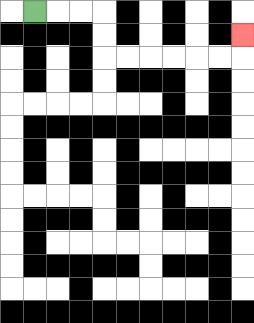{'start': '[1, 0]', 'end': '[10, 1]', 'path_directions': 'R,R,R,D,D,R,R,R,R,R,R,U', 'path_coordinates': '[[1, 0], [2, 0], [3, 0], [4, 0], [4, 1], [4, 2], [5, 2], [6, 2], [7, 2], [8, 2], [9, 2], [10, 2], [10, 1]]'}